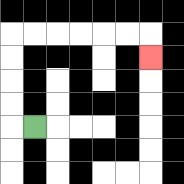{'start': '[1, 5]', 'end': '[6, 2]', 'path_directions': 'L,U,U,U,U,R,R,R,R,R,R,D', 'path_coordinates': '[[1, 5], [0, 5], [0, 4], [0, 3], [0, 2], [0, 1], [1, 1], [2, 1], [3, 1], [4, 1], [5, 1], [6, 1], [6, 2]]'}